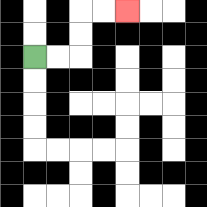{'start': '[1, 2]', 'end': '[5, 0]', 'path_directions': 'R,R,U,U,R,R', 'path_coordinates': '[[1, 2], [2, 2], [3, 2], [3, 1], [3, 0], [4, 0], [5, 0]]'}